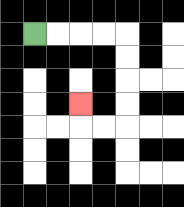{'start': '[1, 1]', 'end': '[3, 4]', 'path_directions': 'R,R,R,R,D,D,D,D,L,L,U', 'path_coordinates': '[[1, 1], [2, 1], [3, 1], [4, 1], [5, 1], [5, 2], [5, 3], [5, 4], [5, 5], [4, 5], [3, 5], [3, 4]]'}